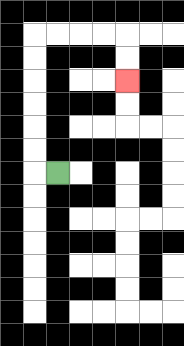{'start': '[2, 7]', 'end': '[5, 3]', 'path_directions': 'L,U,U,U,U,U,U,R,R,R,R,D,D', 'path_coordinates': '[[2, 7], [1, 7], [1, 6], [1, 5], [1, 4], [1, 3], [1, 2], [1, 1], [2, 1], [3, 1], [4, 1], [5, 1], [5, 2], [5, 3]]'}